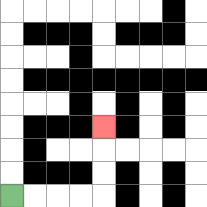{'start': '[0, 8]', 'end': '[4, 5]', 'path_directions': 'R,R,R,R,U,U,U', 'path_coordinates': '[[0, 8], [1, 8], [2, 8], [3, 8], [4, 8], [4, 7], [4, 6], [4, 5]]'}